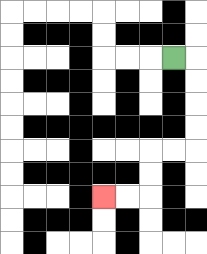{'start': '[7, 2]', 'end': '[4, 8]', 'path_directions': 'R,D,D,D,D,L,L,D,D,L,L', 'path_coordinates': '[[7, 2], [8, 2], [8, 3], [8, 4], [8, 5], [8, 6], [7, 6], [6, 6], [6, 7], [6, 8], [5, 8], [4, 8]]'}